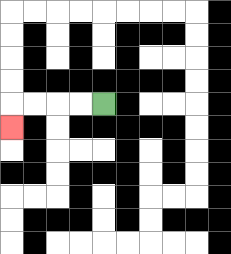{'start': '[4, 4]', 'end': '[0, 5]', 'path_directions': 'L,L,L,L,D', 'path_coordinates': '[[4, 4], [3, 4], [2, 4], [1, 4], [0, 4], [0, 5]]'}